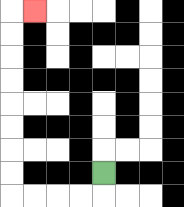{'start': '[4, 7]', 'end': '[1, 0]', 'path_directions': 'D,L,L,L,L,U,U,U,U,U,U,U,U,R', 'path_coordinates': '[[4, 7], [4, 8], [3, 8], [2, 8], [1, 8], [0, 8], [0, 7], [0, 6], [0, 5], [0, 4], [0, 3], [0, 2], [0, 1], [0, 0], [1, 0]]'}